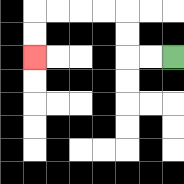{'start': '[7, 2]', 'end': '[1, 2]', 'path_directions': 'L,L,U,U,L,L,L,L,D,D', 'path_coordinates': '[[7, 2], [6, 2], [5, 2], [5, 1], [5, 0], [4, 0], [3, 0], [2, 0], [1, 0], [1, 1], [1, 2]]'}